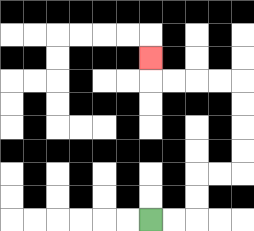{'start': '[6, 9]', 'end': '[6, 2]', 'path_directions': 'R,R,U,U,R,R,U,U,U,U,L,L,L,L,U', 'path_coordinates': '[[6, 9], [7, 9], [8, 9], [8, 8], [8, 7], [9, 7], [10, 7], [10, 6], [10, 5], [10, 4], [10, 3], [9, 3], [8, 3], [7, 3], [6, 3], [6, 2]]'}